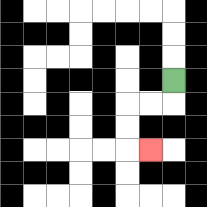{'start': '[7, 3]', 'end': '[6, 6]', 'path_directions': 'D,L,L,D,D,R', 'path_coordinates': '[[7, 3], [7, 4], [6, 4], [5, 4], [5, 5], [5, 6], [6, 6]]'}